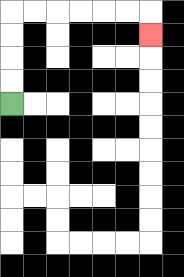{'start': '[0, 4]', 'end': '[6, 1]', 'path_directions': 'U,U,U,U,R,R,R,R,R,R,D', 'path_coordinates': '[[0, 4], [0, 3], [0, 2], [0, 1], [0, 0], [1, 0], [2, 0], [3, 0], [4, 0], [5, 0], [6, 0], [6, 1]]'}